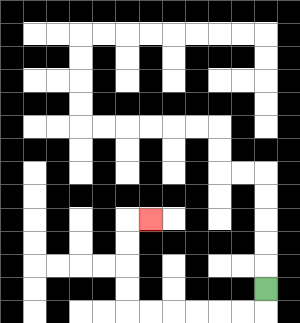{'start': '[11, 12]', 'end': '[6, 9]', 'path_directions': 'D,L,L,L,L,L,L,U,U,U,U,R', 'path_coordinates': '[[11, 12], [11, 13], [10, 13], [9, 13], [8, 13], [7, 13], [6, 13], [5, 13], [5, 12], [5, 11], [5, 10], [5, 9], [6, 9]]'}